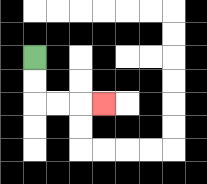{'start': '[1, 2]', 'end': '[4, 4]', 'path_directions': 'D,D,R,R,R', 'path_coordinates': '[[1, 2], [1, 3], [1, 4], [2, 4], [3, 4], [4, 4]]'}